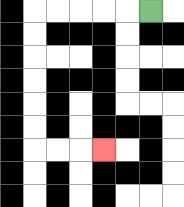{'start': '[6, 0]', 'end': '[4, 6]', 'path_directions': 'L,L,L,L,L,D,D,D,D,D,D,R,R,R', 'path_coordinates': '[[6, 0], [5, 0], [4, 0], [3, 0], [2, 0], [1, 0], [1, 1], [1, 2], [1, 3], [1, 4], [1, 5], [1, 6], [2, 6], [3, 6], [4, 6]]'}